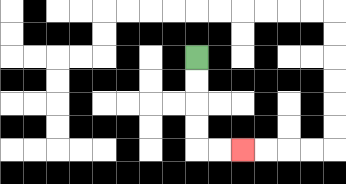{'start': '[8, 2]', 'end': '[10, 6]', 'path_directions': 'D,D,D,D,R,R', 'path_coordinates': '[[8, 2], [8, 3], [8, 4], [8, 5], [8, 6], [9, 6], [10, 6]]'}